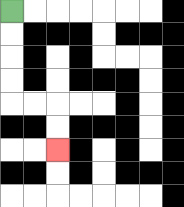{'start': '[0, 0]', 'end': '[2, 6]', 'path_directions': 'D,D,D,D,R,R,D,D', 'path_coordinates': '[[0, 0], [0, 1], [0, 2], [0, 3], [0, 4], [1, 4], [2, 4], [2, 5], [2, 6]]'}